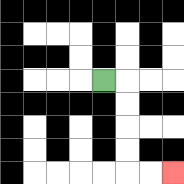{'start': '[4, 3]', 'end': '[7, 7]', 'path_directions': 'R,D,D,D,D,R,R', 'path_coordinates': '[[4, 3], [5, 3], [5, 4], [5, 5], [5, 6], [5, 7], [6, 7], [7, 7]]'}